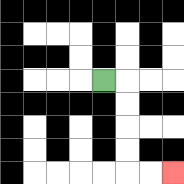{'start': '[4, 3]', 'end': '[7, 7]', 'path_directions': 'R,D,D,D,D,R,R', 'path_coordinates': '[[4, 3], [5, 3], [5, 4], [5, 5], [5, 6], [5, 7], [6, 7], [7, 7]]'}